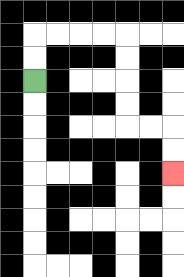{'start': '[1, 3]', 'end': '[7, 7]', 'path_directions': 'U,U,R,R,R,R,D,D,D,D,R,R,D,D', 'path_coordinates': '[[1, 3], [1, 2], [1, 1], [2, 1], [3, 1], [4, 1], [5, 1], [5, 2], [5, 3], [5, 4], [5, 5], [6, 5], [7, 5], [7, 6], [7, 7]]'}